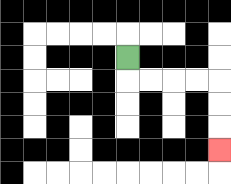{'start': '[5, 2]', 'end': '[9, 6]', 'path_directions': 'D,R,R,R,R,D,D,D', 'path_coordinates': '[[5, 2], [5, 3], [6, 3], [7, 3], [8, 3], [9, 3], [9, 4], [9, 5], [9, 6]]'}